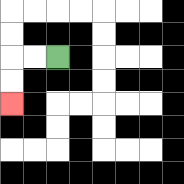{'start': '[2, 2]', 'end': '[0, 4]', 'path_directions': 'L,L,D,D', 'path_coordinates': '[[2, 2], [1, 2], [0, 2], [0, 3], [0, 4]]'}